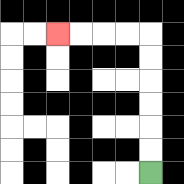{'start': '[6, 7]', 'end': '[2, 1]', 'path_directions': 'U,U,U,U,U,U,L,L,L,L', 'path_coordinates': '[[6, 7], [6, 6], [6, 5], [6, 4], [6, 3], [6, 2], [6, 1], [5, 1], [4, 1], [3, 1], [2, 1]]'}